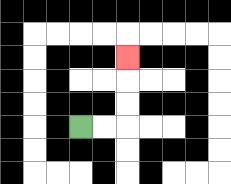{'start': '[3, 5]', 'end': '[5, 2]', 'path_directions': 'R,R,U,U,U', 'path_coordinates': '[[3, 5], [4, 5], [5, 5], [5, 4], [5, 3], [5, 2]]'}